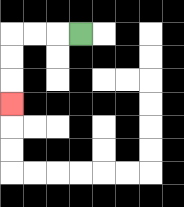{'start': '[3, 1]', 'end': '[0, 4]', 'path_directions': 'L,L,L,D,D,D', 'path_coordinates': '[[3, 1], [2, 1], [1, 1], [0, 1], [0, 2], [0, 3], [0, 4]]'}